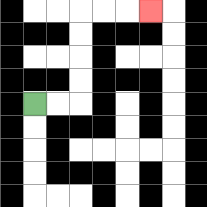{'start': '[1, 4]', 'end': '[6, 0]', 'path_directions': 'R,R,U,U,U,U,R,R,R', 'path_coordinates': '[[1, 4], [2, 4], [3, 4], [3, 3], [3, 2], [3, 1], [3, 0], [4, 0], [5, 0], [6, 0]]'}